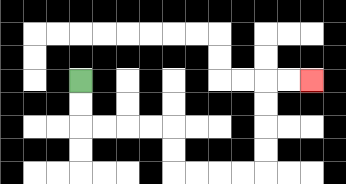{'start': '[3, 3]', 'end': '[13, 3]', 'path_directions': 'D,D,R,R,R,R,D,D,R,R,R,R,U,U,U,U,R,R', 'path_coordinates': '[[3, 3], [3, 4], [3, 5], [4, 5], [5, 5], [6, 5], [7, 5], [7, 6], [7, 7], [8, 7], [9, 7], [10, 7], [11, 7], [11, 6], [11, 5], [11, 4], [11, 3], [12, 3], [13, 3]]'}